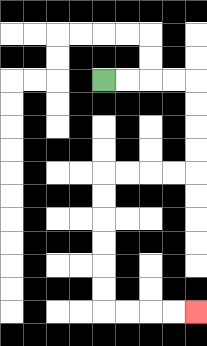{'start': '[4, 3]', 'end': '[8, 13]', 'path_directions': 'R,R,R,R,D,D,D,D,L,L,L,L,D,D,D,D,D,D,R,R,R,R', 'path_coordinates': '[[4, 3], [5, 3], [6, 3], [7, 3], [8, 3], [8, 4], [8, 5], [8, 6], [8, 7], [7, 7], [6, 7], [5, 7], [4, 7], [4, 8], [4, 9], [4, 10], [4, 11], [4, 12], [4, 13], [5, 13], [6, 13], [7, 13], [8, 13]]'}